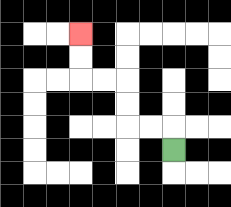{'start': '[7, 6]', 'end': '[3, 1]', 'path_directions': 'U,L,L,U,U,L,L,U,U', 'path_coordinates': '[[7, 6], [7, 5], [6, 5], [5, 5], [5, 4], [5, 3], [4, 3], [3, 3], [3, 2], [3, 1]]'}